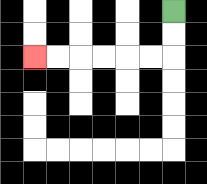{'start': '[7, 0]', 'end': '[1, 2]', 'path_directions': 'D,D,L,L,L,L,L,L', 'path_coordinates': '[[7, 0], [7, 1], [7, 2], [6, 2], [5, 2], [4, 2], [3, 2], [2, 2], [1, 2]]'}